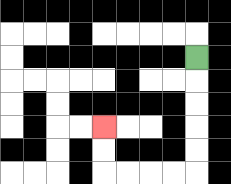{'start': '[8, 2]', 'end': '[4, 5]', 'path_directions': 'D,D,D,D,D,L,L,L,L,U,U', 'path_coordinates': '[[8, 2], [8, 3], [8, 4], [8, 5], [8, 6], [8, 7], [7, 7], [6, 7], [5, 7], [4, 7], [4, 6], [4, 5]]'}